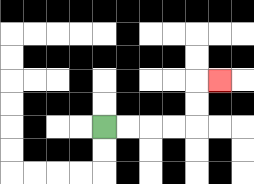{'start': '[4, 5]', 'end': '[9, 3]', 'path_directions': 'R,R,R,R,U,U,R', 'path_coordinates': '[[4, 5], [5, 5], [6, 5], [7, 5], [8, 5], [8, 4], [8, 3], [9, 3]]'}